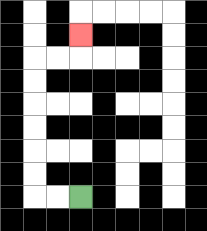{'start': '[3, 8]', 'end': '[3, 1]', 'path_directions': 'L,L,U,U,U,U,U,U,R,R,U', 'path_coordinates': '[[3, 8], [2, 8], [1, 8], [1, 7], [1, 6], [1, 5], [1, 4], [1, 3], [1, 2], [2, 2], [3, 2], [3, 1]]'}